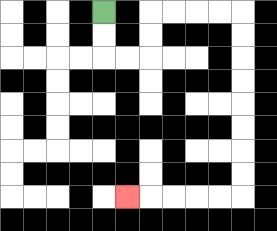{'start': '[4, 0]', 'end': '[5, 8]', 'path_directions': 'D,D,R,R,U,U,R,R,R,R,D,D,D,D,D,D,D,D,L,L,L,L,L', 'path_coordinates': '[[4, 0], [4, 1], [4, 2], [5, 2], [6, 2], [6, 1], [6, 0], [7, 0], [8, 0], [9, 0], [10, 0], [10, 1], [10, 2], [10, 3], [10, 4], [10, 5], [10, 6], [10, 7], [10, 8], [9, 8], [8, 8], [7, 8], [6, 8], [5, 8]]'}